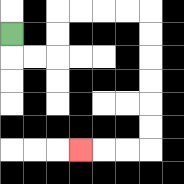{'start': '[0, 1]', 'end': '[3, 6]', 'path_directions': 'D,R,R,U,U,R,R,R,R,D,D,D,D,D,D,L,L,L', 'path_coordinates': '[[0, 1], [0, 2], [1, 2], [2, 2], [2, 1], [2, 0], [3, 0], [4, 0], [5, 0], [6, 0], [6, 1], [6, 2], [6, 3], [6, 4], [6, 5], [6, 6], [5, 6], [4, 6], [3, 6]]'}